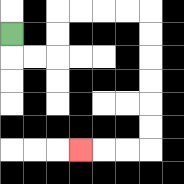{'start': '[0, 1]', 'end': '[3, 6]', 'path_directions': 'D,R,R,U,U,R,R,R,R,D,D,D,D,D,D,L,L,L', 'path_coordinates': '[[0, 1], [0, 2], [1, 2], [2, 2], [2, 1], [2, 0], [3, 0], [4, 0], [5, 0], [6, 0], [6, 1], [6, 2], [6, 3], [6, 4], [6, 5], [6, 6], [5, 6], [4, 6], [3, 6]]'}